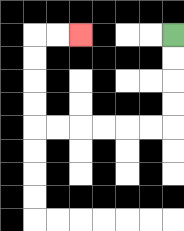{'start': '[7, 1]', 'end': '[3, 1]', 'path_directions': 'D,D,D,D,L,L,L,L,L,L,U,U,U,U,R,R', 'path_coordinates': '[[7, 1], [7, 2], [7, 3], [7, 4], [7, 5], [6, 5], [5, 5], [4, 5], [3, 5], [2, 5], [1, 5], [1, 4], [1, 3], [1, 2], [1, 1], [2, 1], [3, 1]]'}